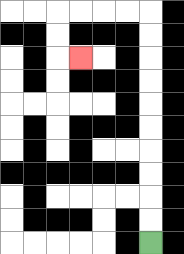{'start': '[6, 10]', 'end': '[3, 2]', 'path_directions': 'U,U,U,U,U,U,U,U,U,U,L,L,L,L,D,D,R', 'path_coordinates': '[[6, 10], [6, 9], [6, 8], [6, 7], [6, 6], [6, 5], [6, 4], [6, 3], [6, 2], [6, 1], [6, 0], [5, 0], [4, 0], [3, 0], [2, 0], [2, 1], [2, 2], [3, 2]]'}